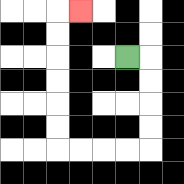{'start': '[5, 2]', 'end': '[3, 0]', 'path_directions': 'R,D,D,D,D,L,L,L,L,U,U,U,U,U,U,R', 'path_coordinates': '[[5, 2], [6, 2], [6, 3], [6, 4], [6, 5], [6, 6], [5, 6], [4, 6], [3, 6], [2, 6], [2, 5], [2, 4], [2, 3], [2, 2], [2, 1], [2, 0], [3, 0]]'}